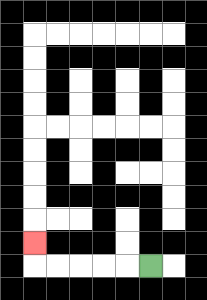{'start': '[6, 11]', 'end': '[1, 10]', 'path_directions': 'L,L,L,L,L,U', 'path_coordinates': '[[6, 11], [5, 11], [4, 11], [3, 11], [2, 11], [1, 11], [1, 10]]'}